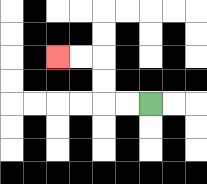{'start': '[6, 4]', 'end': '[2, 2]', 'path_directions': 'L,L,U,U,L,L', 'path_coordinates': '[[6, 4], [5, 4], [4, 4], [4, 3], [4, 2], [3, 2], [2, 2]]'}